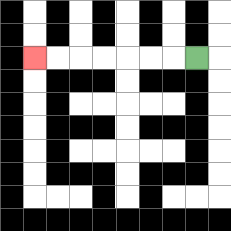{'start': '[8, 2]', 'end': '[1, 2]', 'path_directions': 'L,L,L,L,L,L,L', 'path_coordinates': '[[8, 2], [7, 2], [6, 2], [5, 2], [4, 2], [3, 2], [2, 2], [1, 2]]'}